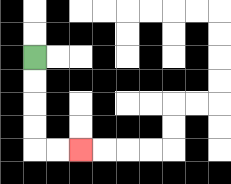{'start': '[1, 2]', 'end': '[3, 6]', 'path_directions': 'D,D,D,D,R,R', 'path_coordinates': '[[1, 2], [1, 3], [1, 4], [1, 5], [1, 6], [2, 6], [3, 6]]'}